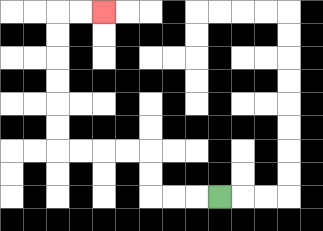{'start': '[9, 8]', 'end': '[4, 0]', 'path_directions': 'L,L,L,U,U,L,L,L,L,U,U,U,U,U,U,R,R', 'path_coordinates': '[[9, 8], [8, 8], [7, 8], [6, 8], [6, 7], [6, 6], [5, 6], [4, 6], [3, 6], [2, 6], [2, 5], [2, 4], [2, 3], [2, 2], [2, 1], [2, 0], [3, 0], [4, 0]]'}